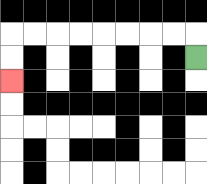{'start': '[8, 2]', 'end': '[0, 3]', 'path_directions': 'U,L,L,L,L,L,L,L,L,D,D', 'path_coordinates': '[[8, 2], [8, 1], [7, 1], [6, 1], [5, 1], [4, 1], [3, 1], [2, 1], [1, 1], [0, 1], [0, 2], [0, 3]]'}